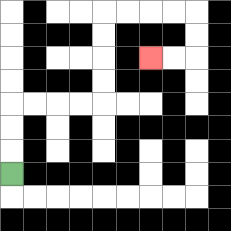{'start': '[0, 7]', 'end': '[6, 2]', 'path_directions': 'U,U,U,R,R,R,R,U,U,U,U,R,R,R,R,D,D,L,L', 'path_coordinates': '[[0, 7], [0, 6], [0, 5], [0, 4], [1, 4], [2, 4], [3, 4], [4, 4], [4, 3], [4, 2], [4, 1], [4, 0], [5, 0], [6, 0], [7, 0], [8, 0], [8, 1], [8, 2], [7, 2], [6, 2]]'}